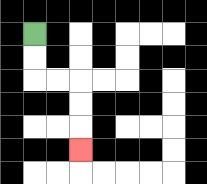{'start': '[1, 1]', 'end': '[3, 6]', 'path_directions': 'D,D,R,R,D,D,D', 'path_coordinates': '[[1, 1], [1, 2], [1, 3], [2, 3], [3, 3], [3, 4], [3, 5], [3, 6]]'}